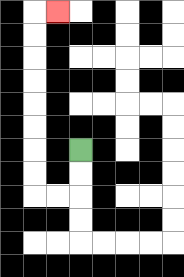{'start': '[3, 6]', 'end': '[2, 0]', 'path_directions': 'D,D,L,L,U,U,U,U,U,U,U,U,R', 'path_coordinates': '[[3, 6], [3, 7], [3, 8], [2, 8], [1, 8], [1, 7], [1, 6], [1, 5], [1, 4], [1, 3], [1, 2], [1, 1], [1, 0], [2, 0]]'}